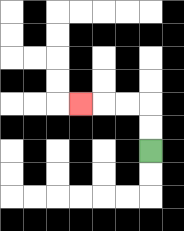{'start': '[6, 6]', 'end': '[3, 4]', 'path_directions': 'U,U,L,L,L', 'path_coordinates': '[[6, 6], [6, 5], [6, 4], [5, 4], [4, 4], [3, 4]]'}